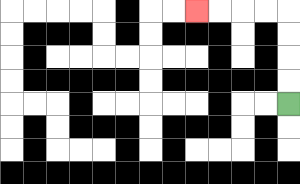{'start': '[12, 4]', 'end': '[8, 0]', 'path_directions': 'U,U,U,U,L,L,L,L', 'path_coordinates': '[[12, 4], [12, 3], [12, 2], [12, 1], [12, 0], [11, 0], [10, 0], [9, 0], [8, 0]]'}